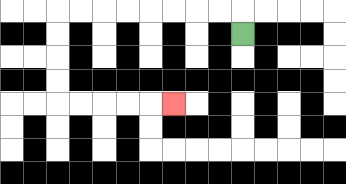{'start': '[10, 1]', 'end': '[7, 4]', 'path_directions': 'U,L,L,L,L,L,L,L,L,D,D,D,D,R,R,R,R,R', 'path_coordinates': '[[10, 1], [10, 0], [9, 0], [8, 0], [7, 0], [6, 0], [5, 0], [4, 0], [3, 0], [2, 0], [2, 1], [2, 2], [2, 3], [2, 4], [3, 4], [4, 4], [5, 4], [6, 4], [7, 4]]'}